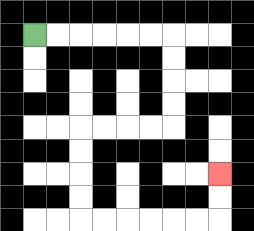{'start': '[1, 1]', 'end': '[9, 7]', 'path_directions': 'R,R,R,R,R,R,D,D,D,D,L,L,L,L,D,D,D,D,R,R,R,R,R,R,U,U', 'path_coordinates': '[[1, 1], [2, 1], [3, 1], [4, 1], [5, 1], [6, 1], [7, 1], [7, 2], [7, 3], [7, 4], [7, 5], [6, 5], [5, 5], [4, 5], [3, 5], [3, 6], [3, 7], [3, 8], [3, 9], [4, 9], [5, 9], [6, 9], [7, 9], [8, 9], [9, 9], [9, 8], [9, 7]]'}